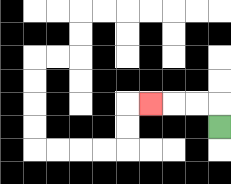{'start': '[9, 5]', 'end': '[6, 4]', 'path_directions': 'U,L,L,L', 'path_coordinates': '[[9, 5], [9, 4], [8, 4], [7, 4], [6, 4]]'}